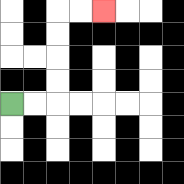{'start': '[0, 4]', 'end': '[4, 0]', 'path_directions': 'R,R,U,U,U,U,R,R', 'path_coordinates': '[[0, 4], [1, 4], [2, 4], [2, 3], [2, 2], [2, 1], [2, 0], [3, 0], [4, 0]]'}